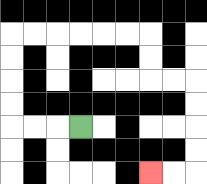{'start': '[3, 5]', 'end': '[6, 7]', 'path_directions': 'L,L,L,U,U,U,U,R,R,R,R,R,R,D,D,R,R,D,D,D,D,L,L', 'path_coordinates': '[[3, 5], [2, 5], [1, 5], [0, 5], [0, 4], [0, 3], [0, 2], [0, 1], [1, 1], [2, 1], [3, 1], [4, 1], [5, 1], [6, 1], [6, 2], [6, 3], [7, 3], [8, 3], [8, 4], [8, 5], [8, 6], [8, 7], [7, 7], [6, 7]]'}